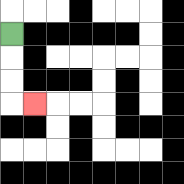{'start': '[0, 1]', 'end': '[1, 4]', 'path_directions': 'D,D,D,R', 'path_coordinates': '[[0, 1], [0, 2], [0, 3], [0, 4], [1, 4]]'}